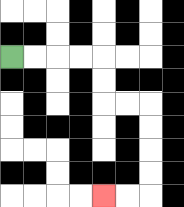{'start': '[0, 2]', 'end': '[4, 8]', 'path_directions': 'R,R,R,R,D,D,R,R,D,D,D,D,L,L', 'path_coordinates': '[[0, 2], [1, 2], [2, 2], [3, 2], [4, 2], [4, 3], [4, 4], [5, 4], [6, 4], [6, 5], [6, 6], [6, 7], [6, 8], [5, 8], [4, 8]]'}